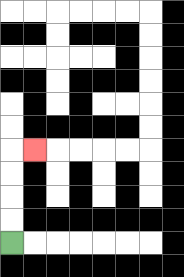{'start': '[0, 10]', 'end': '[1, 6]', 'path_directions': 'U,U,U,U,R', 'path_coordinates': '[[0, 10], [0, 9], [0, 8], [0, 7], [0, 6], [1, 6]]'}